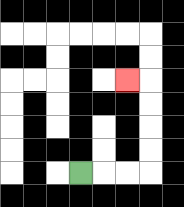{'start': '[3, 7]', 'end': '[5, 3]', 'path_directions': 'R,R,R,U,U,U,U,L', 'path_coordinates': '[[3, 7], [4, 7], [5, 7], [6, 7], [6, 6], [6, 5], [6, 4], [6, 3], [5, 3]]'}